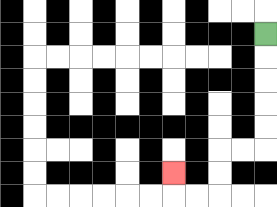{'start': '[11, 1]', 'end': '[7, 7]', 'path_directions': 'D,D,D,D,D,L,L,D,D,L,L,U', 'path_coordinates': '[[11, 1], [11, 2], [11, 3], [11, 4], [11, 5], [11, 6], [10, 6], [9, 6], [9, 7], [9, 8], [8, 8], [7, 8], [7, 7]]'}